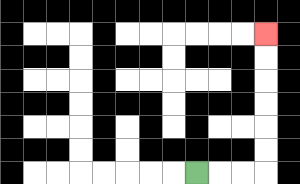{'start': '[8, 7]', 'end': '[11, 1]', 'path_directions': 'R,R,R,U,U,U,U,U,U', 'path_coordinates': '[[8, 7], [9, 7], [10, 7], [11, 7], [11, 6], [11, 5], [11, 4], [11, 3], [11, 2], [11, 1]]'}